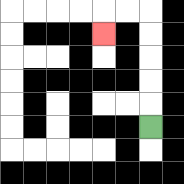{'start': '[6, 5]', 'end': '[4, 1]', 'path_directions': 'U,U,U,U,U,L,L,D', 'path_coordinates': '[[6, 5], [6, 4], [6, 3], [6, 2], [6, 1], [6, 0], [5, 0], [4, 0], [4, 1]]'}